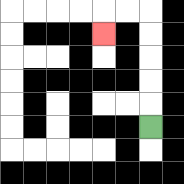{'start': '[6, 5]', 'end': '[4, 1]', 'path_directions': 'U,U,U,U,U,L,L,D', 'path_coordinates': '[[6, 5], [6, 4], [6, 3], [6, 2], [6, 1], [6, 0], [5, 0], [4, 0], [4, 1]]'}